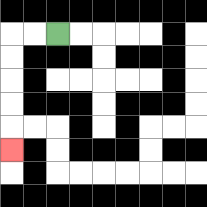{'start': '[2, 1]', 'end': '[0, 6]', 'path_directions': 'L,L,D,D,D,D,D', 'path_coordinates': '[[2, 1], [1, 1], [0, 1], [0, 2], [0, 3], [0, 4], [0, 5], [0, 6]]'}